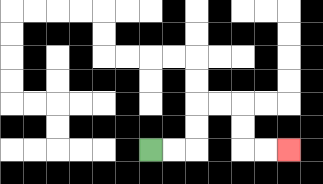{'start': '[6, 6]', 'end': '[12, 6]', 'path_directions': 'R,R,U,U,R,R,D,D,R,R', 'path_coordinates': '[[6, 6], [7, 6], [8, 6], [8, 5], [8, 4], [9, 4], [10, 4], [10, 5], [10, 6], [11, 6], [12, 6]]'}